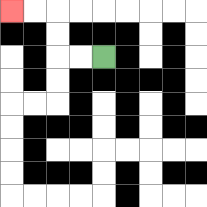{'start': '[4, 2]', 'end': '[0, 0]', 'path_directions': 'L,L,U,U,L,L', 'path_coordinates': '[[4, 2], [3, 2], [2, 2], [2, 1], [2, 0], [1, 0], [0, 0]]'}